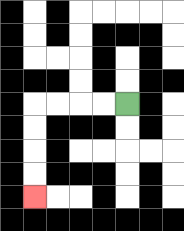{'start': '[5, 4]', 'end': '[1, 8]', 'path_directions': 'L,L,L,L,D,D,D,D', 'path_coordinates': '[[5, 4], [4, 4], [3, 4], [2, 4], [1, 4], [1, 5], [1, 6], [1, 7], [1, 8]]'}